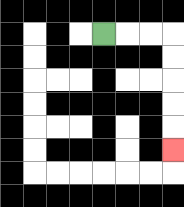{'start': '[4, 1]', 'end': '[7, 6]', 'path_directions': 'R,R,R,D,D,D,D,D', 'path_coordinates': '[[4, 1], [5, 1], [6, 1], [7, 1], [7, 2], [7, 3], [7, 4], [7, 5], [7, 6]]'}